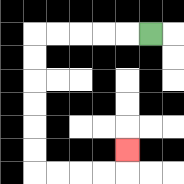{'start': '[6, 1]', 'end': '[5, 6]', 'path_directions': 'L,L,L,L,L,D,D,D,D,D,D,R,R,R,R,U', 'path_coordinates': '[[6, 1], [5, 1], [4, 1], [3, 1], [2, 1], [1, 1], [1, 2], [1, 3], [1, 4], [1, 5], [1, 6], [1, 7], [2, 7], [3, 7], [4, 7], [5, 7], [5, 6]]'}